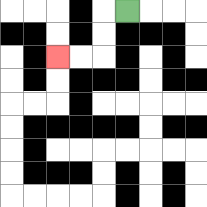{'start': '[5, 0]', 'end': '[2, 2]', 'path_directions': 'L,D,D,L,L', 'path_coordinates': '[[5, 0], [4, 0], [4, 1], [4, 2], [3, 2], [2, 2]]'}